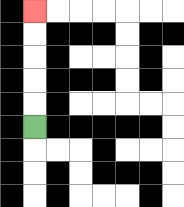{'start': '[1, 5]', 'end': '[1, 0]', 'path_directions': 'U,U,U,U,U', 'path_coordinates': '[[1, 5], [1, 4], [1, 3], [1, 2], [1, 1], [1, 0]]'}